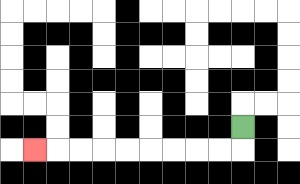{'start': '[10, 5]', 'end': '[1, 6]', 'path_directions': 'D,L,L,L,L,L,L,L,L,L', 'path_coordinates': '[[10, 5], [10, 6], [9, 6], [8, 6], [7, 6], [6, 6], [5, 6], [4, 6], [3, 6], [2, 6], [1, 6]]'}